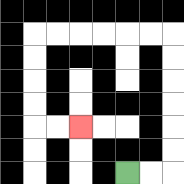{'start': '[5, 7]', 'end': '[3, 5]', 'path_directions': 'R,R,U,U,U,U,U,U,L,L,L,L,L,L,D,D,D,D,R,R', 'path_coordinates': '[[5, 7], [6, 7], [7, 7], [7, 6], [7, 5], [7, 4], [7, 3], [7, 2], [7, 1], [6, 1], [5, 1], [4, 1], [3, 1], [2, 1], [1, 1], [1, 2], [1, 3], [1, 4], [1, 5], [2, 5], [3, 5]]'}